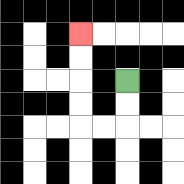{'start': '[5, 3]', 'end': '[3, 1]', 'path_directions': 'D,D,L,L,U,U,U,U', 'path_coordinates': '[[5, 3], [5, 4], [5, 5], [4, 5], [3, 5], [3, 4], [3, 3], [3, 2], [3, 1]]'}